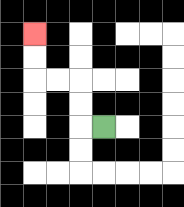{'start': '[4, 5]', 'end': '[1, 1]', 'path_directions': 'L,U,U,L,L,U,U', 'path_coordinates': '[[4, 5], [3, 5], [3, 4], [3, 3], [2, 3], [1, 3], [1, 2], [1, 1]]'}